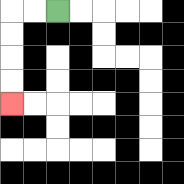{'start': '[2, 0]', 'end': '[0, 4]', 'path_directions': 'L,L,D,D,D,D', 'path_coordinates': '[[2, 0], [1, 0], [0, 0], [0, 1], [0, 2], [0, 3], [0, 4]]'}